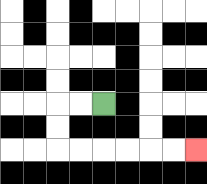{'start': '[4, 4]', 'end': '[8, 6]', 'path_directions': 'L,L,D,D,R,R,R,R,R,R', 'path_coordinates': '[[4, 4], [3, 4], [2, 4], [2, 5], [2, 6], [3, 6], [4, 6], [5, 6], [6, 6], [7, 6], [8, 6]]'}